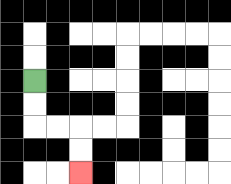{'start': '[1, 3]', 'end': '[3, 7]', 'path_directions': 'D,D,R,R,D,D', 'path_coordinates': '[[1, 3], [1, 4], [1, 5], [2, 5], [3, 5], [3, 6], [3, 7]]'}